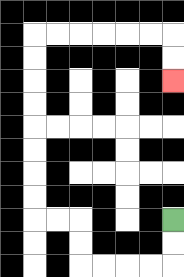{'start': '[7, 9]', 'end': '[7, 3]', 'path_directions': 'D,D,L,L,L,L,U,U,L,L,U,U,U,U,U,U,U,U,R,R,R,R,R,R,D,D', 'path_coordinates': '[[7, 9], [7, 10], [7, 11], [6, 11], [5, 11], [4, 11], [3, 11], [3, 10], [3, 9], [2, 9], [1, 9], [1, 8], [1, 7], [1, 6], [1, 5], [1, 4], [1, 3], [1, 2], [1, 1], [2, 1], [3, 1], [4, 1], [5, 1], [6, 1], [7, 1], [7, 2], [7, 3]]'}